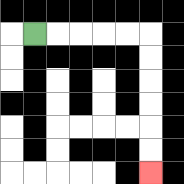{'start': '[1, 1]', 'end': '[6, 7]', 'path_directions': 'R,R,R,R,R,D,D,D,D,D,D', 'path_coordinates': '[[1, 1], [2, 1], [3, 1], [4, 1], [5, 1], [6, 1], [6, 2], [6, 3], [6, 4], [6, 5], [6, 6], [6, 7]]'}